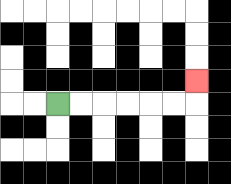{'start': '[2, 4]', 'end': '[8, 3]', 'path_directions': 'R,R,R,R,R,R,U', 'path_coordinates': '[[2, 4], [3, 4], [4, 4], [5, 4], [6, 4], [7, 4], [8, 4], [8, 3]]'}